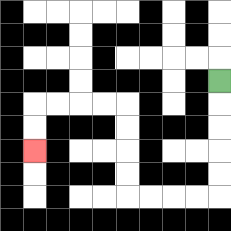{'start': '[9, 3]', 'end': '[1, 6]', 'path_directions': 'D,D,D,D,D,L,L,L,L,U,U,U,U,L,L,L,L,D,D', 'path_coordinates': '[[9, 3], [9, 4], [9, 5], [9, 6], [9, 7], [9, 8], [8, 8], [7, 8], [6, 8], [5, 8], [5, 7], [5, 6], [5, 5], [5, 4], [4, 4], [3, 4], [2, 4], [1, 4], [1, 5], [1, 6]]'}